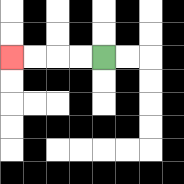{'start': '[4, 2]', 'end': '[0, 2]', 'path_directions': 'L,L,L,L', 'path_coordinates': '[[4, 2], [3, 2], [2, 2], [1, 2], [0, 2]]'}